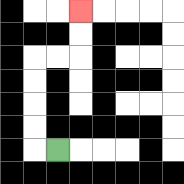{'start': '[2, 6]', 'end': '[3, 0]', 'path_directions': 'L,U,U,U,U,R,R,U,U', 'path_coordinates': '[[2, 6], [1, 6], [1, 5], [1, 4], [1, 3], [1, 2], [2, 2], [3, 2], [3, 1], [3, 0]]'}